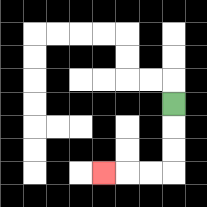{'start': '[7, 4]', 'end': '[4, 7]', 'path_directions': 'D,D,D,L,L,L', 'path_coordinates': '[[7, 4], [7, 5], [7, 6], [7, 7], [6, 7], [5, 7], [4, 7]]'}